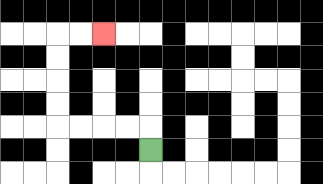{'start': '[6, 6]', 'end': '[4, 1]', 'path_directions': 'U,L,L,L,L,U,U,U,U,R,R', 'path_coordinates': '[[6, 6], [6, 5], [5, 5], [4, 5], [3, 5], [2, 5], [2, 4], [2, 3], [2, 2], [2, 1], [3, 1], [4, 1]]'}